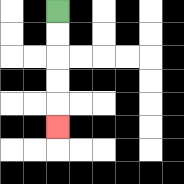{'start': '[2, 0]', 'end': '[2, 5]', 'path_directions': 'D,D,D,D,D', 'path_coordinates': '[[2, 0], [2, 1], [2, 2], [2, 3], [2, 4], [2, 5]]'}